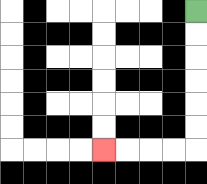{'start': '[8, 0]', 'end': '[4, 6]', 'path_directions': 'D,D,D,D,D,D,L,L,L,L', 'path_coordinates': '[[8, 0], [8, 1], [8, 2], [8, 3], [8, 4], [8, 5], [8, 6], [7, 6], [6, 6], [5, 6], [4, 6]]'}